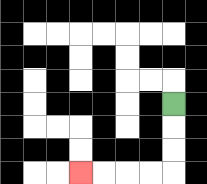{'start': '[7, 4]', 'end': '[3, 7]', 'path_directions': 'D,D,D,L,L,L,L', 'path_coordinates': '[[7, 4], [7, 5], [7, 6], [7, 7], [6, 7], [5, 7], [4, 7], [3, 7]]'}